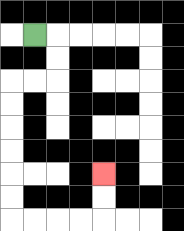{'start': '[1, 1]', 'end': '[4, 7]', 'path_directions': 'R,D,D,L,L,D,D,D,D,D,D,R,R,R,R,U,U', 'path_coordinates': '[[1, 1], [2, 1], [2, 2], [2, 3], [1, 3], [0, 3], [0, 4], [0, 5], [0, 6], [0, 7], [0, 8], [0, 9], [1, 9], [2, 9], [3, 9], [4, 9], [4, 8], [4, 7]]'}